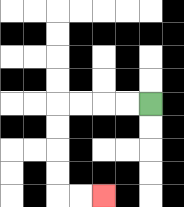{'start': '[6, 4]', 'end': '[4, 8]', 'path_directions': 'L,L,L,L,D,D,D,D,R,R', 'path_coordinates': '[[6, 4], [5, 4], [4, 4], [3, 4], [2, 4], [2, 5], [2, 6], [2, 7], [2, 8], [3, 8], [4, 8]]'}